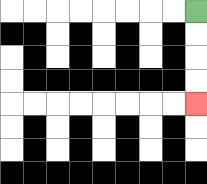{'start': '[8, 0]', 'end': '[8, 4]', 'path_directions': 'D,D,D,D', 'path_coordinates': '[[8, 0], [8, 1], [8, 2], [8, 3], [8, 4]]'}